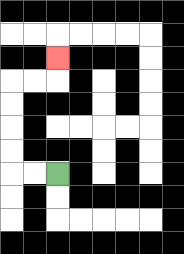{'start': '[2, 7]', 'end': '[2, 2]', 'path_directions': 'L,L,U,U,U,U,R,R,U', 'path_coordinates': '[[2, 7], [1, 7], [0, 7], [0, 6], [0, 5], [0, 4], [0, 3], [1, 3], [2, 3], [2, 2]]'}